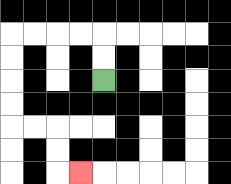{'start': '[4, 3]', 'end': '[3, 7]', 'path_directions': 'U,U,L,L,L,L,D,D,D,D,R,R,D,D,R', 'path_coordinates': '[[4, 3], [4, 2], [4, 1], [3, 1], [2, 1], [1, 1], [0, 1], [0, 2], [0, 3], [0, 4], [0, 5], [1, 5], [2, 5], [2, 6], [2, 7], [3, 7]]'}